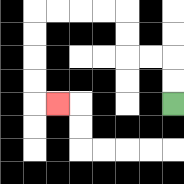{'start': '[7, 4]', 'end': '[2, 4]', 'path_directions': 'U,U,L,L,U,U,L,L,L,L,D,D,D,D,R', 'path_coordinates': '[[7, 4], [7, 3], [7, 2], [6, 2], [5, 2], [5, 1], [5, 0], [4, 0], [3, 0], [2, 0], [1, 0], [1, 1], [1, 2], [1, 3], [1, 4], [2, 4]]'}